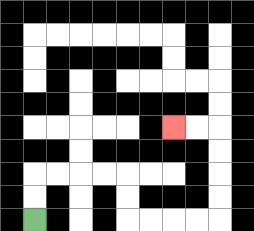{'start': '[1, 9]', 'end': '[7, 5]', 'path_directions': 'U,U,R,R,R,R,D,D,R,R,R,R,U,U,U,U,L,L', 'path_coordinates': '[[1, 9], [1, 8], [1, 7], [2, 7], [3, 7], [4, 7], [5, 7], [5, 8], [5, 9], [6, 9], [7, 9], [8, 9], [9, 9], [9, 8], [9, 7], [9, 6], [9, 5], [8, 5], [7, 5]]'}